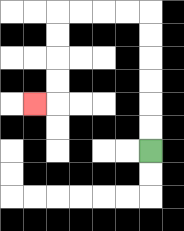{'start': '[6, 6]', 'end': '[1, 4]', 'path_directions': 'U,U,U,U,U,U,L,L,L,L,D,D,D,D,L', 'path_coordinates': '[[6, 6], [6, 5], [6, 4], [6, 3], [6, 2], [6, 1], [6, 0], [5, 0], [4, 0], [3, 0], [2, 0], [2, 1], [2, 2], [2, 3], [2, 4], [1, 4]]'}